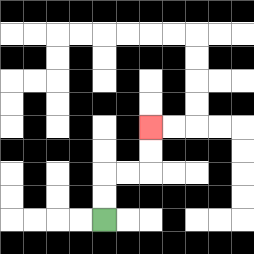{'start': '[4, 9]', 'end': '[6, 5]', 'path_directions': 'U,U,R,R,U,U', 'path_coordinates': '[[4, 9], [4, 8], [4, 7], [5, 7], [6, 7], [6, 6], [6, 5]]'}